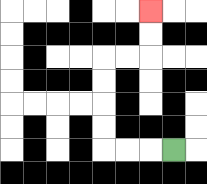{'start': '[7, 6]', 'end': '[6, 0]', 'path_directions': 'L,L,L,U,U,U,U,R,R,U,U', 'path_coordinates': '[[7, 6], [6, 6], [5, 6], [4, 6], [4, 5], [4, 4], [4, 3], [4, 2], [5, 2], [6, 2], [6, 1], [6, 0]]'}